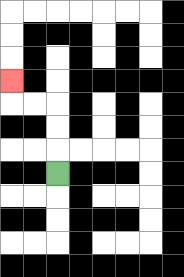{'start': '[2, 7]', 'end': '[0, 3]', 'path_directions': 'U,U,U,L,L,U', 'path_coordinates': '[[2, 7], [2, 6], [2, 5], [2, 4], [1, 4], [0, 4], [0, 3]]'}